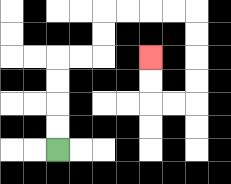{'start': '[2, 6]', 'end': '[6, 2]', 'path_directions': 'U,U,U,U,R,R,U,U,R,R,R,R,D,D,D,D,L,L,U,U', 'path_coordinates': '[[2, 6], [2, 5], [2, 4], [2, 3], [2, 2], [3, 2], [4, 2], [4, 1], [4, 0], [5, 0], [6, 0], [7, 0], [8, 0], [8, 1], [8, 2], [8, 3], [8, 4], [7, 4], [6, 4], [6, 3], [6, 2]]'}